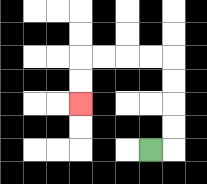{'start': '[6, 6]', 'end': '[3, 4]', 'path_directions': 'R,U,U,U,U,L,L,L,L,D,D', 'path_coordinates': '[[6, 6], [7, 6], [7, 5], [7, 4], [7, 3], [7, 2], [6, 2], [5, 2], [4, 2], [3, 2], [3, 3], [3, 4]]'}